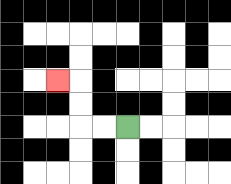{'start': '[5, 5]', 'end': '[2, 3]', 'path_directions': 'L,L,U,U,L', 'path_coordinates': '[[5, 5], [4, 5], [3, 5], [3, 4], [3, 3], [2, 3]]'}